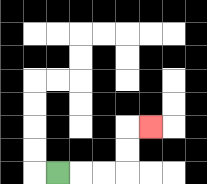{'start': '[2, 7]', 'end': '[6, 5]', 'path_directions': 'R,R,R,U,U,R', 'path_coordinates': '[[2, 7], [3, 7], [4, 7], [5, 7], [5, 6], [5, 5], [6, 5]]'}